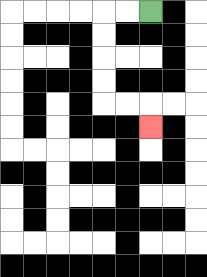{'start': '[6, 0]', 'end': '[6, 5]', 'path_directions': 'L,L,D,D,D,D,R,R,D', 'path_coordinates': '[[6, 0], [5, 0], [4, 0], [4, 1], [4, 2], [4, 3], [4, 4], [5, 4], [6, 4], [6, 5]]'}